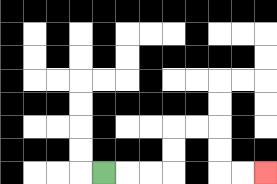{'start': '[4, 7]', 'end': '[11, 7]', 'path_directions': 'R,R,R,U,U,R,R,D,D,R,R', 'path_coordinates': '[[4, 7], [5, 7], [6, 7], [7, 7], [7, 6], [7, 5], [8, 5], [9, 5], [9, 6], [9, 7], [10, 7], [11, 7]]'}